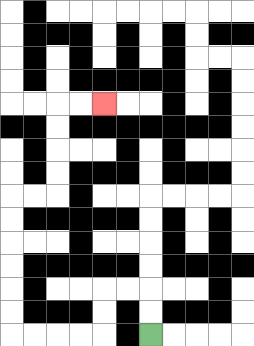{'start': '[6, 14]', 'end': '[4, 4]', 'path_directions': 'U,U,L,L,D,D,L,L,L,L,U,U,U,U,U,U,R,R,U,U,U,U,R,R', 'path_coordinates': '[[6, 14], [6, 13], [6, 12], [5, 12], [4, 12], [4, 13], [4, 14], [3, 14], [2, 14], [1, 14], [0, 14], [0, 13], [0, 12], [0, 11], [0, 10], [0, 9], [0, 8], [1, 8], [2, 8], [2, 7], [2, 6], [2, 5], [2, 4], [3, 4], [4, 4]]'}